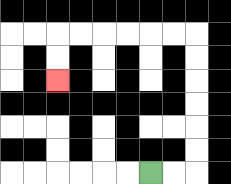{'start': '[6, 7]', 'end': '[2, 3]', 'path_directions': 'R,R,U,U,U,U,U,U,L,L,L,L,L,L,D,D', 'path_coordinates': '[[6, 7], [7, 7], [8, 7], [8, 6], [8, 5], [8, 4], [8, 3], [8, 2], [8, 1], [7, 1], [6, 1], [5, 1], [4, 1], [3, 1], [2, 1], [2, 2], [2, 3]]'}